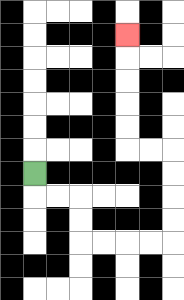{'start': '[1, 7]', 'end': '[5, 1]', 'path_directions': 'D,R,R,D,D,R,R,R,R,U,U,U,U,L,L,U,U,U,U,U', 'path_coordinates': '[[1, 7], [1, 8], [2, 8], [3, 8], [3, 9], [3, 10], [4, 10], [5, 10], [6, 10], [7, 10], [7, 9], [7, 8], [7, 7], [7, 6], [6, 6], [5, 6], [5, 5], [5, 4], [5, 3], [5, 2], [5, 1]]'}